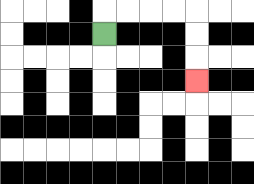{'start': '[4, 1]', 'end': '[8, 3]', 'path_directions': 'U,R,R,R,R,D,D,D', 'path_coordinates': '[[4, 1], [4, 0], [5, 0], [6, 0], [7, 0], [8, 0], [8, 1], [8, 2], [8, 3]]'}